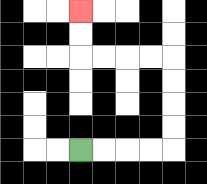{'start': '[3, 6]', 'end': '[3, 0]', 'path_directions': 'R,R,R,R,U,U,U,U,L,L,L,L,U,U', 'path_coordinates': '[[3, 6], [4, 6], [5, 6], [6, 6], [7, 6], [7, 5], [7, 4], [7, 3], [7, 2], [6, 2], [5, 2], [4, 2], [3, 2], [3, 1], [3, 0]]'}